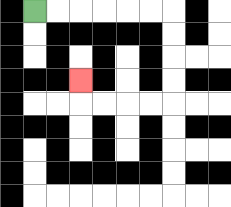{'start': '[1, 0]', 'end': '[3, 3]', 'path_directions': 'R,R,R,R,R,R,D,D,D,D,L,L,L,L,U', 'path_coordinates': '[[1, 0], [2, 0], [3, 0], [4, 0], [5, 0], [6, 0], [7, 0], [7, 1], [7, 2], [7, 3], [7, 4], [6, 4], [5, 4], [4, 4], [3, 4], [3, 3]]'}